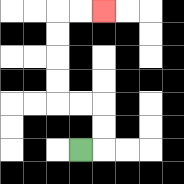{'start': '[3, 6]', 'end': '[4, 0]', 'path_directions': 'R,U,U,L,L,U,U,U,U,R,R', 'path_coordinates': '[[3, 6], [4, 6], [4, 5], [4, 4], [3, 4], [2, 4], [2, 3], [2, 2], [2, 1], [2, 0], [3, 0], [4, 0]]'}